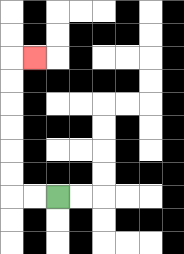{'start': '[2, 8]', 'end': '[1, 2]', 'path_directions': 'L,L,U,U,U,U,U,U,R', 'path_coordinates': '[[2, 8], [1, 8], [0, 8], [0, 7], [0, 6], [0, 5], [0, 4], [0, 3], [0, 2], [1, 2]]'}